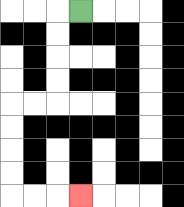{'start': '[3, 0]', 'end': '[3, 8]', 'path_directions': 'L,D,D,D,D,L,L,D,D,D,D,R,R,R', 'path_coordinates': '[[3, 0], [2, 0], [2, 1], [2, 2], [2, 3], [2, 4], [1, 4], [0, 4], [0, 5], [0, 6], [0, 7], [0, 8], [1, 8], [2, 8], [3, 8]]'}